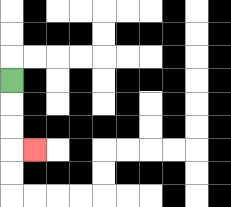{'start': '[0, 3]', 'end': '[1, 6]', 'path_directions': 'D,D,D,R', 'path_coordinates': '[[0, 3], [0, 4], [0, 5], [0, 6], [1, 6]]'}